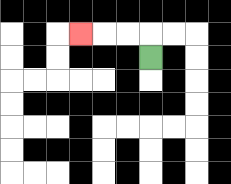{'start': '[6, 2]', 'end': '[3, 1]', 'path_directions': 'U,L,L,L', 'path_coordinates': '[[6, 2], [6, 1], [5, 1], [4, 1], [3, 1]]'}